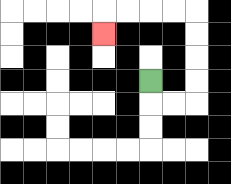{'start': '[6, 3]', 'end': '[4, 1]', 'path_directions': 'D,R,R,U,U,U,U,L,L,L,L,D', 'path_coordinates': '[[6, 3], [6, 4], [7, 4], [8, 4], [8, 3], [8, 2], [8, 1], [8, 0], [7, 0], [6, 0], [5, 0], [4, 0], [4, 1]]'}